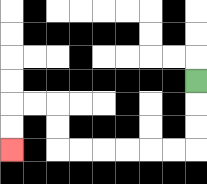{'start': '[8, 3]', 'end': '[0, 6]', 'path_directions': 'D,D,D,L,L,L,L,L,L,U,U,L,L,D,D', 'path_coordinates': '[[8, 3], [8, 4], [8, 5], [8, 6], [7, 6], [6, 6], [5, 6], [4, 6], [3, 6], [2, 6], [2, 5], [2, 4], [1, 4], [0, 4], [0, 5], [0, 6]]'}